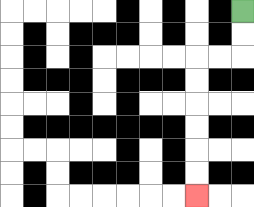{'start': '[10, 0]', 'end': '[8, 8]', 'path_directions': 'D,D,L,L,D,D,D,D,D,D', 'path_coordinates': '[[10, 0], [10, 1], [10, 2], [9, 2], [8, 2], [8, 3], [8, 4], [8, 5], [8, 6], [8, 7], [8, 8]]'}